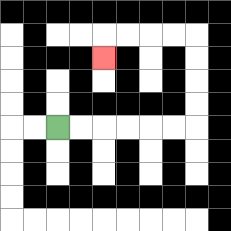{'start': '[2, 5]', 'end': '[4, 2]', 'path_directions': 'R,R,R,R,R,R,U,U,U,U,L,L,L,L,D', 'path_coordinates': '[[2, 5], [3, 5], [4, 5], [5, 5], [6, 5], [7, 5], [8, 5], [8, 4], [8, 3], [8, 2], [8, 1], [7, 1], [6, 1], [5, 1], [4, 1], [4, 2]]'}